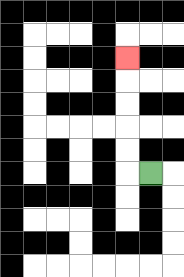{'start': '[6, 7]', 'end': '[5, 2]', 'path_directions': 'L,U,U,U,U,U', 'path_coordinates': '[[6, 7], [5, 7], [5, 6], [5, 5], [5, 4], [5, 3], [5, 2]]'}